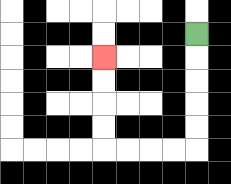{'start': '[8, 1]', 'end': '[4, 2]', 'path_directions': 'D,D,D,D,D,L,L,L,L,U,U,U,U', 'path_coordinates': '[[8, 1], [8, 2], [8, 3], [8, 4], [8, 5], [8, 6], [7, 6], [6, 6], [5, 6], [4, 6], [4, 5], [4, 4], [4, 3], [4, 2]]'}